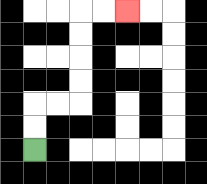{'start': '[1, 6]', 'end': '[5, 0]', 'path_directions': 'U,U,R,R,U,U,U,U,R,R', 'path_coordinates': '[[1, 6], [1, 5], [1, 4], [2, 4], [3, 4], [3, 3], [3, 2], [3, 1], [3, 0], [4, 0], [5, 0]]'}